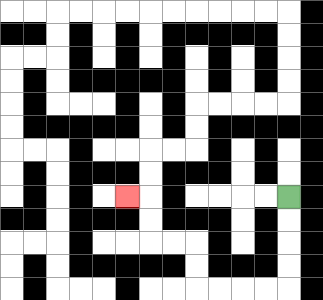{'start': '[12, 8]', 'end': '[5, 8]', 'path_directions': 'D,D,D,D,L,L,L,L,U,U,L,L,U,U,L', 'path_coordinates': '[[12, 8], [12, 9], [12, 10], [12, 11], [12, 12], [11, 12], [10, 12], [9, 12], [8, 12], [8, 11], [8, 10], [7, 10], [6, 10], [6, 9], [6, 8], [5, 8]]'}